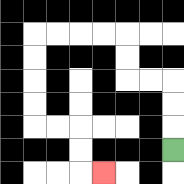{'start': '[7, 6]', 'end': '[4, 7]', 'path_directions': 'U,U,U,L,L,U,U,L,L,L,L,D,D,D,D,R,R,D,D,R', 'path_coordinates': '[[7, 6], [7, 5], [7, 4], [7, 3], [6, 3], [5, 3], [5, 2], [5, 1], [4, 1], [3, 1], [2, 1], [1, 1], [1, 2], [1, 3], [1, 4], [1, 5], [2, 5], [3, 5], [3, 6], [3, 7], [4, 7]]'}